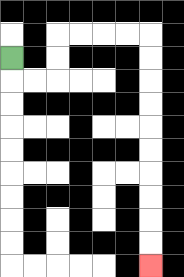{'start': '[0, 2]', 'end': '[6, 11]', 'path_directions': 'D,R,R,U,U,R,R,R,R,D,D,D,D,D,D,D,D,D,D', 'path_coordinates': '[[0, 2], [0, 3], [1, 3], [2, 3], [2, 2], [2, 1], [3, 1], [4, 1], [5, 1], [6, 1], [6, 2], [6, 3], [6, 4], [6, 5], [6, 6], [6, 7], [6, 8], [6, 9], [6, 10], [6, 11]]'}